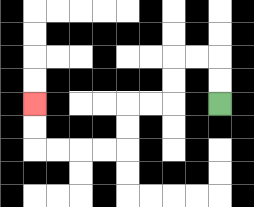{'start': '[9, 4]', 'end': '[1, 4]', 'path_directions': 'U,U,L,L,D,D,L,L,D,D,L,L,L,L,U,U', 'path_coordinates': '[[9, 4], [9, 3], [9, 2], [8, 2], [7, 2], [7, 3], [7, 4], [6, 4], [5, 4], [5, 5], [5, 6], [4, 6], [3, 6], [2, 6], [1, 6], [1, 5], [1, 4]]'}